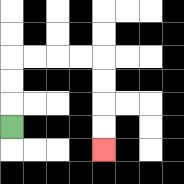{'start': '[0, 5]', 'end': '[4, 6]', 'path_directions': 'U,U,U,R,R,R,R,D,D,D,D', 'path_coordinates': '[[0, 5], [0, 4], [0, 3], [0, 2], [1, 2], [2, 2], [3, 2], [4, 2], [4, 3], [4, 4], [4, 5], [4, 6]]'}